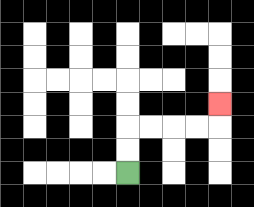{'start': '[5, 7]', 'end': '[9, 4]', 'path_directions': 'U,U,R,R,R,R,U', 'path_coordinates': '[[5, 7], [5, 6], [5, 5], [6, 5], [7, 5], [8, 5], [9, 5], [9, 4]]'}